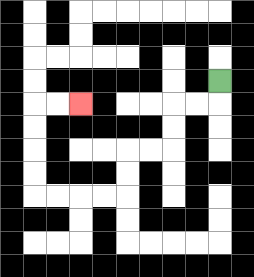{'start': '[9, 3]', 'end': '[3, 4]', 'path_directions': 'D,L,L,D,D,L,L,D,D,L,L,L,L,U,U,U,U,R,R', 'path_coordinates': '[[9, 3], [9, 4], [8, 4], [7, 4], [7, 5], [7, 6], [6, 6], [5, 6], [5, 7], [5, 8], [4, 8], [3, 8], [2, 8], [1, 8], [1, 7], [1, 6], [1, 5], [1, 4], [2, 4], [3, 4]]'}